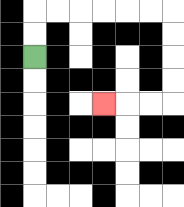{'start': '[1, 2]', 'end': '[4, 4]', 'path_directions': 'U,U,R,R,R,R,R,R,D,D,D,D,L,L,L', 'path_coordinates': '[[1, 2], [1, 1], [1, 0], [2, 0], [3, 0], [4, 0], [5, 0], [6, 0], [7, 0], [7, 1], [7, 2], [7, 3], [7, 4], [6, 4], [5, 4], [4, 4]]'}